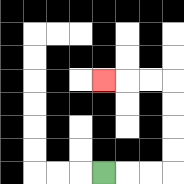{'start': '[4, 7]', 'end': '[4, 3]', 'path_directions': 'R,R,R,U,U,U,U,L,L,L', 'path_coordinates': '[[4, 7], [5, 7], [6, 7], [7, 7], [7, 6], [7, 5], [7, 4], [7, 3], [6, 3], [5, 3], [4, 3]]'}